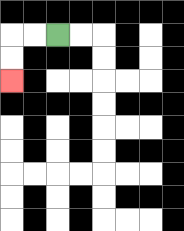{'start': '[2, 1]', 'end': '[0, 3]', 'path_directions': 'L,L,D,D', 'path_coordinates': '[[2, 1], [1, 1], [0, 1], [0, 2], [0, 3]]'}